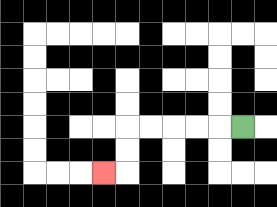{'start': '[10, 5]', 'end': '[4, 7]', 'path_directions': 'L,L,L,L,L,D,D,L', 'path_coordinates': '[[10, 5], [9, 5], [8, 5], [7, 5], [6, 5], [5, 5], [5, 6], [5, 7], [4, 7]]'}